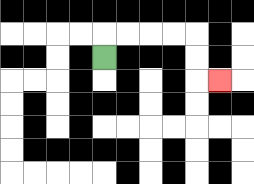{'start': '[4, 2]', 'end': '[9, 3]', 'path_directions': 'U,R,R,R,R,D,D,R', 'path_coordinates': '[[4, 2], [4, 1], [5, 1], [6, 1], [7, 1], [8, 1], [8, 2], [8, 3], [9, 3]]'}